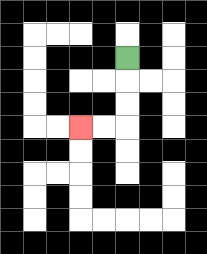{'start': '[5, 2]', 'end': '[3, 5]', 'path_directions': 'D,D,D,L,L', 'path_coordinates': '[[5, 2], [5, 3], [5, 4], [5, 5], [4, 5], [3, 5]]'}